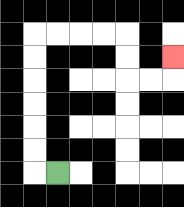{'start': '[2, 7]', 'end': '[7, 2]', 'path_directions': 'L,U,U,U,U,U,U,R,R,R,R,D,D,R,R,U', 'path_coordinates': '[[2, 7], [1, 7], [1, 6], [1, 5], [1, 4], [1, 3], [1, 2], [1, 1], [2, 1], [3, 1], [4, 1], [5, 1], [5, 2], [5, 3], [6, 3], [7, 3], [7, 2]]'}